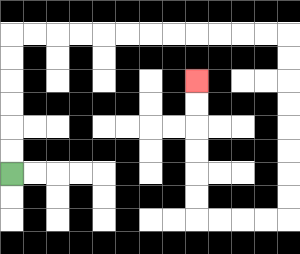{'start': '[0, 7]', 'end': '[8, 3]', 'path_directions': 'U,U,U,U,U,U,R,R,R,R,R,R,R,R,R,R,R,R,D,D,D,D,D,D,D,D,L,L,L,L,U,U,U,U,U,U', 'path_coordinates': '[[0, 7], [0, 6], [0, 5], [0, 4], [0, 3], [0, 2], [0, 1], [1, 1], [2, 1], [3, 1], [4, 1], [5, 1], [6, 1], [7, 1], [8, 1], [9, 1], [10, 1], [11, 1], [12, 1], [12, 2], [12, 3], [12, 4], [12, 5], [12, 6], [12, 7], [12, 8], [12, 9], [11, 9], [10, 9], [9, 9], [8, 9], [8, 8], [8, 7], [8, 6], [8, 5], [8, 4], [8, 3]]'}